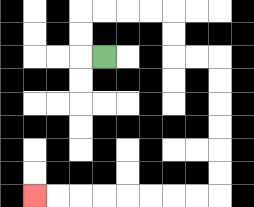{'start': '[4, 2]', 'end': '[1, 8]', 'path_directions': 'L,U,U,R,R,R,R,D,D,R,R,D,D,D,D,D,D,L,L,L,L,L,L,L,L', 'path_coordinates': '[[4, 2], [3, 2], [3, 1], [3, 0], [4, 0], [5, 0], [6, 0], [7, 0], [7, 1], [7, 2], [8, 2], [9, 2], [9, 3], [9, 4], [9, 5], [9, 6], [9, 7], [9, 8], [8, 8], [7, 8], [6, 8], [5, 8], [4, 8], [3, 8], [2, 8], [1, 8]]'}